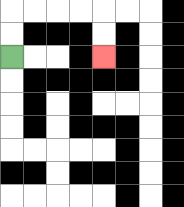{'start': '[0, 2]', 'end': '[4, 2]', 'path_directions': 'U,U,R,R,R,R,D,D', 'path_coordinates': '[[0, 2], [0, 1], [0, 0], [1, 0], [2, 0], [3, 0], [4, 0], [4, 1], [4, 2]]'}